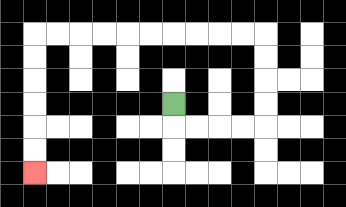{'start': '[7, 4]', 'end': '[1, 7]', 'path_directions': 'D,R,R,R,R,U,U,U,U,L,L,L,L,L,L,L,L,L,L,D,D,D,D,D,D', 'path_coordinates': '[[7, 4], [7, 5], [8, 5], [9, 5], [10, 5], [11, 5], [11, 4], [11, 3], [11, 2], [11, 1], [10, 1], [9, 1], [8, 1], [7, 1], [6, 1], [5, 1], [4, 1], [3, 1], [2, 1], [1, 1], [1, 2], [1, 3], [1, 4], [1, 5], [1, 6], [1, 7]]'}